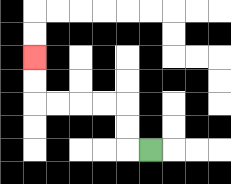{'start': '[6, 6]', 'end': '[1, 2]', 'path_directions': 'L,U,U,L,L,L,L,U,U', 'path_coordinates': '[[6, 6], [5, 6], [5, 5], [5, 4], [4, 4], [3, 4], [2, 4], [1, 4], [1, 3], [1, 2]]'}